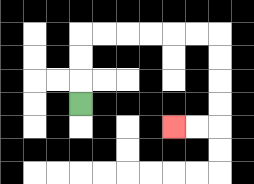{'start': '[3, 4]', 'end': '[7, 5]', 'path_directions': 'U,U,U,R,R,R,R,R,R,D,D,D,D,L,L', 'path_coordinates': '[[3, 4], [3, 3], [3, 2], [3, 1], [4, 1], [5, 1], [6, 1], [7, 1], [8, 1], [9, 1], [9, 2], [9, 3], [9, 4], [9, 5], [8, 5], [7, 5]]'}